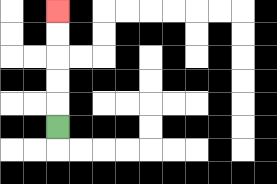{'start': '[2, 5]', 'end': '[2, 0]', 'path_directions': 'U,U,U,U,U', 'path_coordinates': '[[2, 5], [2, 4], [2, 3], [2, 2], [2, 1], [2, 0]]'}